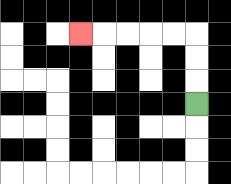{'start': '[8, 4]', 'end': '[3, 1]', 'path_directions': 'U,U,U,L,L,L,L,L', 'path_coordinates': '[[8, 4], [8, 3], [8, 2], [8, 1], [7, 1], [6, 1], [5, 1], [4, 1], [3, 1]]'}